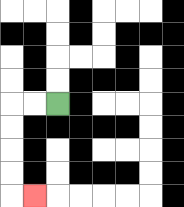{'start': '[2, 4]', 'end': '[1, 8]', 'path_directions': 'L,L,D,D,D,D,R', 'path_coordinates': '[[2, 4], [1, 4], [0, 4], [0, 5], [0, 6], [0, 7], [0, 8], [1, 8]]'}